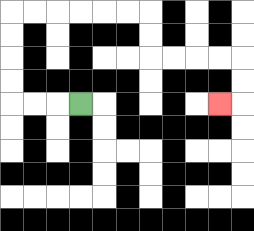{'start': '[3, 4]', 'end': '[9, 4]', 'path_directions': 'L,L,L,U,U,U,U,R,R,R,R,R,R,D,D,R,R,R,R,D,D,L', 'path_coordinates': '[[3, 4], [2, 4], [1, 4], [0, 4], [0, 3], [0, 2], [0, 1], [0, 0], [1, 0], [2, 0], [3, 0], [4, 0], [5, 0], [6, 0], [6, 1], [6, 2], [7, 2], [8, 2], [9, 2], [10, 2], [10, 3], [10, 4], [9, 4]]'}